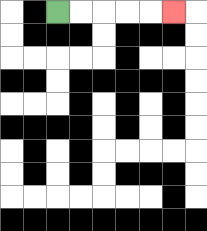{'start': '[2, 0]', 'end': '[7, 0]', 'path_directions': 'R,R,R,R,R', 'path_coordinates': '[[2, 0], [3, 0], [4, 0], [5, 0], [6, 0], [7, 0]]'}